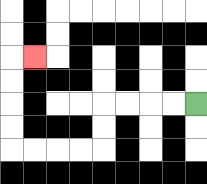{'start': '[8, 4]', 'end': '[1, 2]', 'path_directions': 'L,L,L,L,D,D,L,L,L,L,U,U,U,U,R', 'path_coordinates': '[[8, 4], [7, 4], [6, 4], [5, 4], [4, 4], [4, 5], [4, 6], [3, 6], [2, 6], [1, 6], [0, 6], [0, 5], [0, 4], [0, 3], [0, 2], [1, 2]]'}